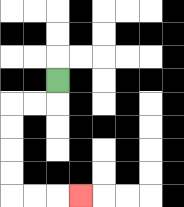{'start': '[2, 3]', 'end': '[3, 8]', 'path_directions': 'D,L,L,D,D,D,D,R,R,R', 'path_coordinates': '[[2, 3], [2, 4], [1, 4], [0, 4], [0, 5], [0, 6], [0, 7], [0, 8], [1, 8], [2, 8], [3, 8]]'}